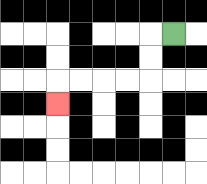{'start': '[7, 1]', 'end': '[2, 4]', 'path_directions': 'L,D,D,L,L,L,L,D', 'path_coordinates': '[[7, 1], [6, 1], [6, 2], [6, 3], [5, 3], [4, 3], [3, 3], [2, 3], [2, 4]]'}